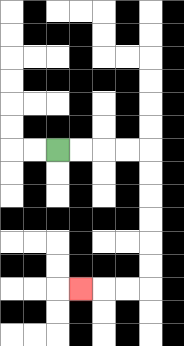{'start': '[2, 6]', 'end': '[3, 12]', 'path_directions': 'R,R,R,R,D,D,D,D,D,D,L,L,L', 'path_coordinates': '[[2, 6], [3, 6], [4, 6], [5, 6], [6, 6], [6, 7], [6, 8], [6, 9], [6, 10], [6, 11], [6, 12], [5, 12], [4, 12], [3, 12]]'}